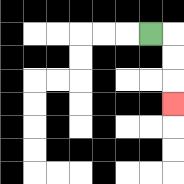{'start': '[6, 1]', 'end': '[7, 4]', 'path_directions': 'R,D,D,D', 'path_coordinates': '[[6, 1], [7, 1], [7, 2], [7, 3], [7, 4]]'}